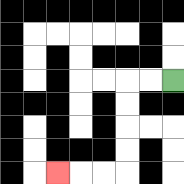{'start': '[7, 3]', 'end': '[2, 7]', 'path_directions': 'L,L,D,D,D,D,L,L,L', 'path_coordinates': '[[7, 3], [6, 3], [5, 3], [5, 4], [5, 5], [5, 6], [5, 7], [4, 7], [3, 7], [2, 7]]'}